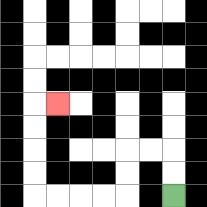{'start': '[7, 8]', 'end': '[2, 4]', 'path_directions': 'U,U,L,L,D,D,L,L,L,L,U,U,U,U,R', 'path_coordinates': '[[7, 8], [7, 7], [7, 6], [6, 6], [5, 6], [5, 7], [5, 8], [4, 8], [3, 8], [2, 8], [1, 8], [1, 7], [1, 6], [1, 5], [1, 4], [2, 4]]'}